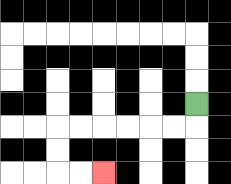{'start': '[8, 4]', 'end': '[4, 7]', 'path_directions': 'D,L,L,L,L,L,L,D,D,R,R', 'path_coordinates': '[[8, 4], [8, 5], [7, 5], [6, 5], [5, 5], [4, 5], [3, 5], [2, 5], [2, 6], [2, 7], [3, 7], [4, 7]]'}